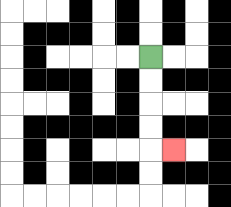{'start': '[6, 2]', 'end': '[7, 6]', 'path_directions': 'D,D,D,D,R', 'path_coordinates': '[[6, 2], [6, 3], [6, 4], [6, 5], [6, 6], [7, 6]]'}